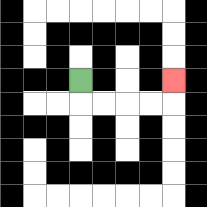{'start': '[3, 3]', 'end': '[7, 3]', 'path_directions': 'D,R,R,R,R,U', 'path_coordinates': '[[3, 3], [3, 4], [4, 4], [5, 4], [6, 4], [7, 4], [7, 3]]'}